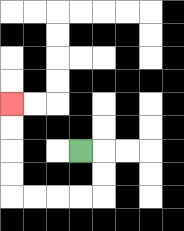{'start': '[3, 6]', 'end': '[0, 4]', 'path_directions': 'R,D,D,L,L,L,L,U,U,U,U', 'path_coordinates': '[[3, 6], [4, 6], [4, 7], [4, 8], [3, 8], [2, 8], [1, 8], [0, 8], [0, 7], [0, 6], [0, 5], [0, 4]]'}